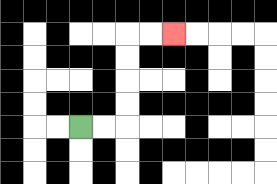{'start': '[3, 5]', 'end': '[7, 1]', 'path_directions': 'R,R,U,U,U,U,R,R', 'path_coordinates': '[[3, 5], [4, 5], [5, 5], [5, 4], [5, 3], [5, 2], [5, 1], [6, 1], [7, 1]]'}